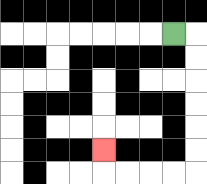{'start': '[7, 1]', 'end': '[4, 6]', 'path_directions': 'R,D,D,D,D,D,D,L,L,L,L,U', 'path_coordinates': '[[7, 1], [8, 1], [8, 2], [8, 3], [8, 4], [8, 5], [8, 6], [8, 7], [7, 7], [6, 7], [5, 7], [4, 7], [4, 6]]'}